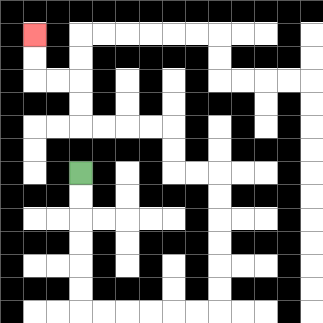{'start': '[3, 7]', 'end': '[1, 1]', 'path_directions': 'D,D,D,D,D,D,R,R,R,R,R,R,U,U,U,U,U,U,L,L,U,U,L,L,L,L,U,U,L,L,U,U', 'path_coordinates': '[[3, 7], [3, 8], [3, 9], [3, 10], [3, 11], [3, 12], [3, 13], [4, 13], [5, 13], [6, 13], [7, 13], [8, 13], [9, 13], [9, 12], [9, 11], [9, 10], [9, 9], [9, 8], [9, 7], [8, 7], [7, 7], [7, 6], [7, 5], [6, 5], [5, 5], [4, 5], [3, 5], [3, 4], [3, 3], [2, 3], [1, 3], [1, 2], [1, 1]]'}